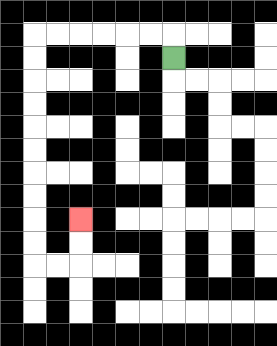{'start': '[7, 2]', 'end': '[3, 9]', 'path_directions': 'U,L,L,L,L,L,L,D,D,D,D,D,D,D,D,D,D,R,R,U,U', 'path_coordinates': '[[7, 2], [7, 1], [6, 1], [5, 1], [4, 1], [3, 1], [2, 1], [1, 1], [1, 2], [1, 3], [1, 4], [1, 5], [1, 6], [1, 7], [1, 8], [1, 9], [1, 10], [1, 11], [2, 11], [3, 11], [3, 10], [3, 9]]'}